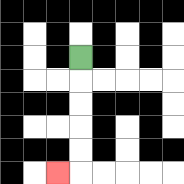{'start': '[3, 2]', 'end': '[2, 7]', 'path_directions': 'D,D,D,D,D,L', 'path_coordinates': '[[3, 2], [3, 3], [3, 4], [3, 5], [3, 6], [3, 7], [2, 7]]'}